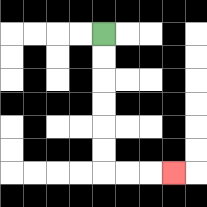{'start': '[4, 1]', 'end': '[7, 7]', 'path_directions': 'D,D,D,D,D,D,R,R,R', 'path_coordinates': '[[4, 1], [4, 2], [4, 3], [4, 4], [4, 5], [4, 6], [4, 7], [5, 7], [6, 7], [7, 7]]'}